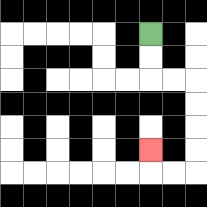{'start': '[6, 1]', 'end': '[6, 6]', 'path_directions': 'D,D,R,R,D,D,D,D,L,L,U', 'path_coordinates': '[[6, 1], [6, 2], [6, 3], [7, 3], [8, 3], [8, 4], [8, 5], [8, 6], [8, 7], [7, 7], [6, 7], [6, 6]]'}